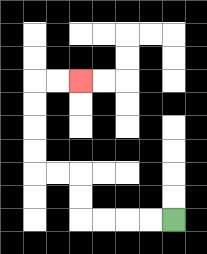{'start': '[7, 9]', 'end': '[3, 3]', 'path_directions': 'L,L,L,L,U,U,L,L,U,U,U,U,R,R', 'path_coordinates': '[[7, 9], [6, 9], [5, 9], [4, 9], [3, 9], [3, 8], [3, 7], [2, 7], [1, 7], [1, 6], [1, 5], [1, 4], [1, 3], [2, 3], [3, 3]]'}